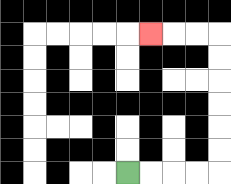{'start': '[5, 7]', 'end': '[6, 1]', 'path_directions': 'R,R,R,R,U,U,U,U,U,U,L,L,L', 'path_coordinates': '[[5, 7], [6, 7], [7, 7], [8, 7], [9, 7], [9, 6], [9, 5], [9, 4], [9, 3], [9, 2], [9, 1], [8, 1], [7, 1], [6, 1]]'}